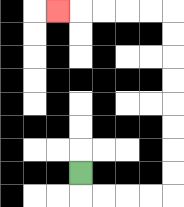{'start': '[3, 7]', 'end': '[2, 0]', 'path_directions': 'D,R,R,R,R,U,U,U,U,U,U,U,U,L,L,L,L,L', 'path_coordinates': '[[3, 7], [3, 8], [4, 8], [5, 8], [6, 8], [7, 8], [7, 7], [7, 6], [7, 5], [7, 4], [7, 3], [7, 2], [7, 1], [7, 0], [6, 0], [5, 0], [4, 0], [3, 0], [2, 0]]'}